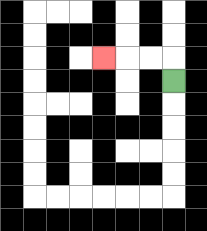{'start': '[7, 3]', 'end': '[4, 2]', 'path_directions': 'U,L,L,L', 'path_coordinates': '[[7, 3], [7, 2], [6, 2], [5, 2], [4, 2]]'}